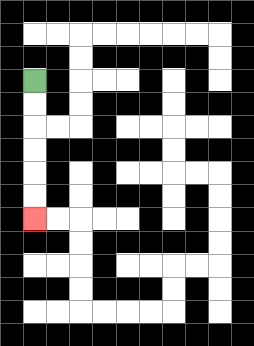{'start': '[1, 3]', 'end': '[1, 9]', 'path_directions': 'D,D,D,D,D,D', 'path_coordinates': '[[1, 3], [1, 4], [1, 5], [1, 6], [1, 7], [1, 8], [1, 9]]'}